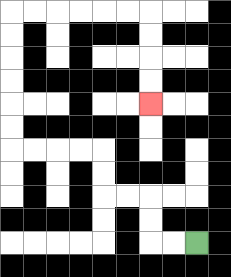{'start': '[8, 10]', 'end': '[6, 4]', 'path_directions': 'L,L,U,U,L,L,U,U,L,L,L,L,U,U,U,U,U,U,R,R,R,R,R,R,D,D,D,D', 'path_coordinates': '[[8, 10], [7, 10], [6, 10], [6, 9], [6, 8], [5, 8], [4, 8], [4, 7], [4, 6], [3, 6], [2, 6], [1, 6], [0, 6], [0, 5], [0, 4], [0, 3], [0, 2], [0, 1], [0, 0], [1, 0], [2, 0], [3, 0], [4, 0], [5, 0], [6, 0], [6, 1], [6, 2], [6, 3], [6, 4]]'}